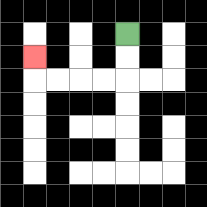{'start': '[5, 1]', 'end': '[1, 2]', 'path_directions': 'D,D,L,L,L,L,U', 'path_coordinates': '[[5, 1], [5, 2], [5, 3], [4, 3], [3, 3], [2, 3], [1, 3], [1, 2]]'}